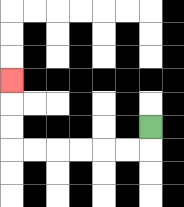{'start': '[6, 5]', 'end': '[0, 3]', 'path_directions': 'D,L,L,L,L,L,L,U,U,U', 'path_coordinates': '[[6, 5], [6, 6], [5, 6], [4, 6], [3, 6], [2, 6], [1, 6], [0, 6], [0, 5], [0, 4], [0, 3]]'}